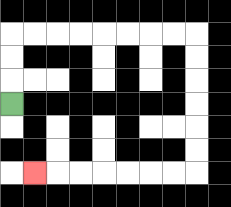{'start': '[0, 4]', 'end': '[1, 7]', 'path_directions': 'U,U,U,R,R,R,R,R,R,R,R,D,D,D,D,D,D,L,L,L,L,L,L,L', 'path_coordinates': '[[0, 4], [0, 3], [0, 2], [0, 1], [1, 1], [2, 1], [3, 1], [4, 1], [5, 1], [6, 1], [7, 1], [8, 1], [8, 2], [8, 3], [8, 4], [8, 5], [8, 6], [8, 7], [7, 7], [6, 7], [5, 7], [4, 7], [3, 7], [2, 7], [1, 7]]'}